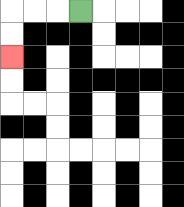{'start': '[3, 0]', 'end': '[0, 2]', 'path_directions': 'L,L,L,D,D', 'path_coordinates': '[[3, 0], [2, 0], [1, 0], [0, 0], [0, 1], [0, 2]]'}